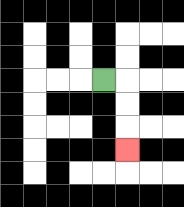{'start': '[4, 3]', 'end': '[5, 6]', 'path_directions': 'R,D,D,D', 'path_coordinates': '[[4, 3], [5, 3], [5, 4], [5, 5], [5, 6]]'}